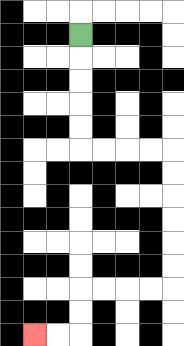{'start': '[3, 1]', 'end': '[1, 14]', 'path_directions': 'D,D,D,D,D,R,R,R,R,D,D,D,D,D,D,L,L,L,L,D,D,L,L', 'path_coordinates': '[[3, 1], [3, 2], [3, 3], [3, 4], [3, 5], [3, 6], [4, 6], [5, 6], [6, 6], [7, 6], [7, 7], [7, 8], [7, 9], [7, 10], [7, 11], [7, 12], [6, 12], [5, 12], [4, 12], [3, 12], [3, 13], [3, 14], [2, 14], [1, 14]]'}